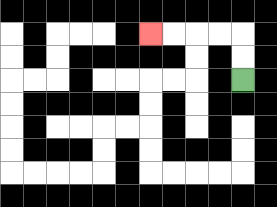{'start': '[10, 3]', 'end': '[6, 1]', 'path_directions': 'U,U,L,L,L,L', 'path_coordinates': '[[10, 3], [10, 2], [10, 1], [9, 1], [8, 1], [7, 1], [6, 1]]'}